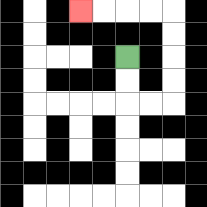{'start': '[5, 2]', 'end': '[3, 0]', 'path_directions': 'D,D,R,R,U,U,U,U,L,L,L,L', 'path_coordinates': '[[5, 2], [5, 3], [5, 4], [6, 4], [7, 4], [7, 3], [7, 2], [7, 1], [7, 0], [6, 0], [5, 0], [4, 0], [3, 0]]'}